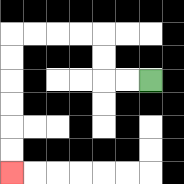{'start': '[6, 3]', 'end': '[0, 7]', 'path_directions': 'L,L,U,U,L,L,L,L,D,D,D,D,D,D', 'path_coordinates': '[[6, 3], [5, 3], [4, 3], [4, 2], [4, 1], [3, 1], [2, 1], [1, 1], [0, 1], [0, 2], [0, 3], [0, 4], [0, 5], [0, 6], [0, 7]]'}